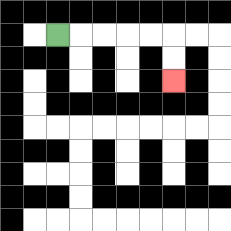{'start': '[2, 1]', 'end': '[7, 3]', 'path_directions': 'R,R,R,R,R,D,D', 'path_coordinates': '[[2, 1], [3, 1], [4, 1], [5, 1], [6, 1], [7, 1], [7, 2], [7, 3]]'}